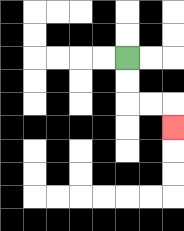{'start': '[5, 2]', 'end': '[7, 5]', 'path_directions': 'D,D,R,R,D', 'path_coordinates': '[[5, 2], [5, 3], [5, 4], [6, 4], [7, 4], [7, 5]]'}